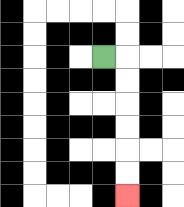{'start': '[4, 2]', 'end': '[5, 8]', 'path_directions': 'R,D,D,D,D,D,D', 'path_coordinates': '[[4, 2], [5, 2], [5, 3], [5, 4], [5, 5], [5, 6], [5, 7], [5, 8]]'}